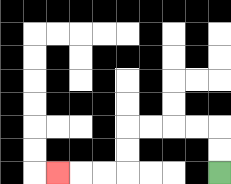{'start': '[9, 7]', 'end': '[2, 7]', 'path_directions': 'U,U,L,L,L,L,D,D,L,L,L', 'path_coordinates': '[[9, 7], [9, 6], [9, 5], [8, 5], [7, 5], [6, 5], [5, 5], [5, 6], [5, 7], [4, 7], [3, 7], [2, 7]]'}